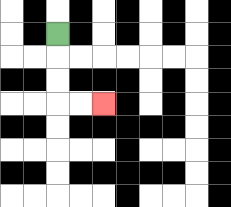{'start': '[2, 1]', 'end': '[4, 4]', 'path_directions': 'D,D,D,R,R', 'path_coordinates': '[[2, 1], [2, 2], [2, 3], [2, 4], [3, 4], [4, 4]]'}